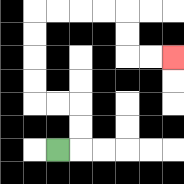{'start': '[2, 6]', 'end': '[7, 2]', 'path_directions': 'R,U,U,L,L,U,U,U,U,R,R,R,R,D,D,R,R', 'path_coordinates': '[[2, 6], [3, 6], [3, 5], [3, 4], [2, 4], [1, 4], [1, 3], [1, 2], [1, 1], [1, 0], [2, 0], [3, 0], [4, 0], [5, 0], [5, 1], [5, 2], [6, 2], [7, 2]]'}